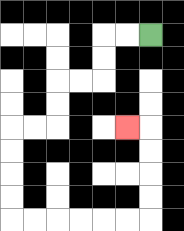{'start': '[6, 1]', 'end': '[5, 5]', 'path_directions': 'L,L,D,D,L,L,D,D,L,L,D,D,D,D,R,R,R,R,R,R,U,U,U,U,L', 'path_coordinates': '[[6, 1], [5, 1], [4, 1], [4, 2], [4, 3], [3, 3], [2, 3], [2, 4], [2, 5], [1, 5], [0, 5], [0, 6], [0, 7], [0, 8], [0, 9], [1, 9], [2, 9], [3, 9], [4, 9], [5, 9], [6, 9], [6, 8], [6, 7], [6, 6], [6, 5], [5, 5]]'}